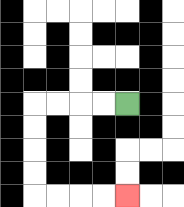{'start': '[5, 4]', 'end': '[5, 8]', 'path_directions': 'L,L,L,L,D,D,D,D,R,R,R,R', 'path_coordinates': '[[5, 4], [4, 4], [3, 4], [2, 4], [1, 4], [1, 5], [1, 6], [1, 7], [1, 8], [2, 8], [3, 8], [4, 8], [5, 8]]'}